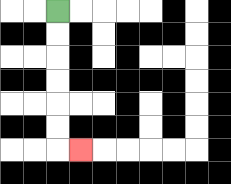{'start': '[2, 0]', 'end': '[3, 6]', 'path_directions': 'D,D,D,D,D,D,R', 'path_coordinates': '[[2, 0], [2, 1], [2, 2], [2, 3], [2, 4], [2, 5], [2, 6], [3, 6]]'}